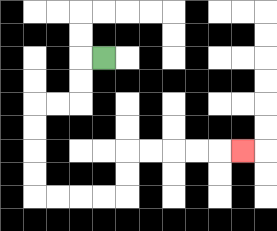{'start': '[4, 2]', 'end': '[10, 6]', 'path_directions': 'L,D,D,L,L,D,D,D,D,R,R,R,R,U,U,R,R,R,R,R', 'path_coordinates': '[[4, 2], [3, 2], [3, 3], [3, 4], [2, 4], [1, 4], [1, 5], [1, 6], [1, 7], [1, 8], [2, 8], [3, 8], [4, 8], [5, 8], [5, 7], [5, 6], [6, 6], [7, 6], [8, 6], [9, 6], [10, 6]]'}